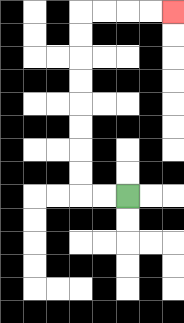{'start': '[5, 8]', 'end': '[7, 0]', 'path_directions': 'L,L,U,U,U,U,U,U,U,U,R,R,R,R', 'path_coordinates': '[[5, 8], [4, 8], [3, 8], [3, 7], [3, 6], [3, 5], [3, 4], [3, 3], [3, 2], [3, 1], [3, 0], [4, 0], [5, 0], [6, 0], [7, 0]]'}